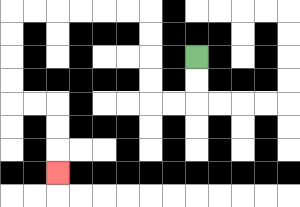{'start': '[8, 2]', 'end': '[2, 7]', 'path_directions': 'D,D,L,L,U,U,U,U,L,L,L,L,L,L,D,D,D,D,R,R,D,D,D', 'path_coordinates': '[[8, 2], [8, 3], [8, 4], [7, 4], [6, 4], [6, 3], [6, 2], [6, 1], [6, 0], [5, 0], [4, 0], [3, 0], [2, 0], [1, 0], [0, 0], [0, 1], [0, 2], [0, 3], [0, 4], [1, 4], [2, 4], [2, 5], [2, 6], [2, 7]]'}